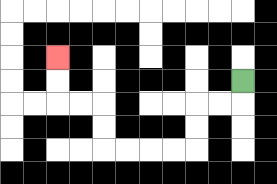{'start': '[10, 3]', 'end': '[2, 2]', 'path_directions': 'D,L,L,D,D,L,L,L,L,U,U,L,L,U,U', 'path_coordinates': '[[10, 3], [10, 4], [9, 4], [8, 4], [8, 5], [8, 6], [7, 6], [6, 6], [5, 6], [4, 6], [4, 5], [4, 4], [3, 4], [2, 4], [2, 3], [2, 2]]'}